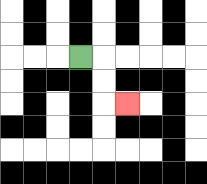{'start': '[3, 2]', 'end': '[5, 4]', 'path_directions': 'R,D,D,R', 'path_coordinates': '[[3, 2], [4, 2], [4, 3], [4, 4], [5, 4]]'}